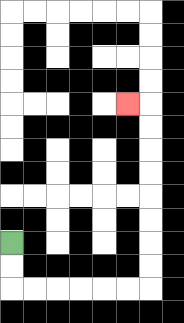{'start': '[0, 10]', 'end': '[5, 4]', 'path_directions': 'D,D,R,R,R,R,R,R,U,U,U,U,U,U,U,U,L', 'path_coordinates': '[[0, 10], [0, 11], [0, 12], [1, 12], [2, 12], [3, 12], [4, 12], [5, 12], [6, 12], [6, 11], [6, 10], [6, 9], [6, 8], [6, 7], [6, 6], [6, 5], [6, 4], [5, 4]]'}